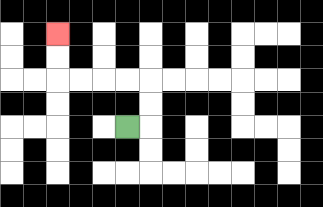{'start': '[5, 5]', 'end': '[2, 1]', 'path_directions': 'R,U,U,L,L,L,L,U,U', 'path_coordinates': '[[5, 5], [6, 5], [6, 4], [6, 3], [5, 3], [4, 3], [3, 3], [2, 3], [2, 2], [2, 1]]'}